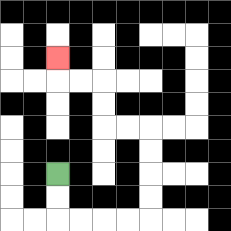{'start': '[2, 7]', 'end': '[2, 2]', 'path_directions': 'D,D,R,R,R,R,U,U,U,U,L,L,U,U,L,L,U', 'path_coordinates': '[[2, 7], [2, 8], [2, 9], [3, 9], [4, 9], [5, 9], [6, 9], [6, 8], [6, 7], [6, 6], [6, 5], [5, 5], [4, 5], [4, 4], [4, 3], [3, 3], [2, 3], [2, 2]]'}